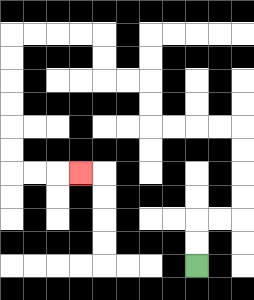{'start': '[8, 11]', 'end': '[3, 7]', 'path_directions': 'U,U,R,R,U,U,U,U,L,L,L,L,U,U,L,L,U,U,L,L,L,L,D,D,D,D,D,D,R,R,R', 'path_coordinates': '[[8, 11], [8, 10], [8, 9], [9, 9], [10, 9], [10, 8], [10, 7], [10, 6], [10, 5], [9, 5], [8, 5], [7, 5], [6, 5], [6, 4], [6, 3], [5, 3], [4, 3], [4, 2], [4, 1], [3, 1], [2, 1], [1, 1], [0, 1], [0, 2], [0, 3], [0, 4], [0, 5], [0, 6], [0, 7], [1, 7], [2, 7], [3, 7]]'}